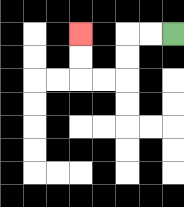{'start': '[7, 1]', 'end': '[3, 1]', 'path_directions': 'L,L,D,D,L,L,U,U', 'path_coordinates': '[[7, 1], [6, 1], [5, 1], [5, 2], [5, 3], [4, 3], [3, 3], [3, 2], [3, 1]]'}